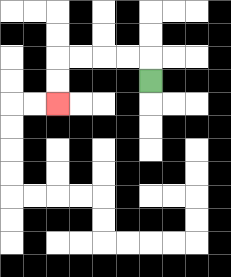{'start': '[6, 3]', 'end': '[2, 4]', 'path_directions': 'U,L,L,L,L,D,D', 'path_coordinates': '[[6, 3], [6, 2], [5, 2], [4, 2], [3, 2], [2, 2], [2, 3], [2, 4]]'}